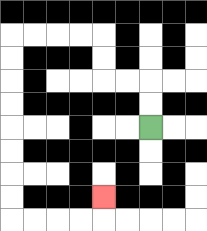{'start': '[6, 5]', 'end': '[4, 8]', 'path_directions': 'U,U,L,L,U,U,L,L,L,L,D,D,D,D,D,D,D,D,R,R,R,R,U', 'path_coordinates': '[[6, 5], [6, 4], [6, 3], [5, 3], [4, 3], [4, 2], [4, 1], [3, 1], [2, 1], [1, 1], [0, 1], [0, 2], [0, 3], [0, 4], [0, 5], [0, 6], [0, 7], [0, 8], [0, 9], [1, 9], [2, 9], [3, 9], [4, 9], [4, 8]]'}